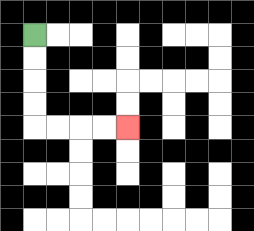{'start': '[1, 1]', 'end': '[5, 5]', 'path_directions': 'D,D,D,D,R,R,R,R', 'path_coordinates': '[[1, 1], [1, 2], [1, 3], [1, 4], [1, 5], [2, 5], [3, 5], [4, 5], [5, 5]]'}